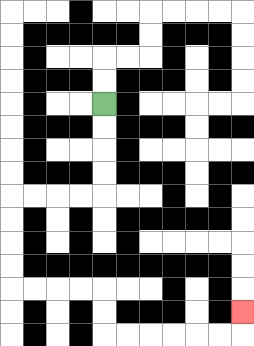{'start': '[4, 4]', 'end': '[10, 13]', 'path_directions': 'D,D,D,D,L,L,L,L,D,D,D,D,R,R,R,R,D,D,R,R,R,R,R,R,U', 'path_coordinates': '[[4, 4], [4, 5], [4, 6], [4, 7], [4, 8], [3, 8], [2, 8], [1, 8], [0, 8], [0, 9], [0, 10], [0, 11], [0, 12], [1, 12], [2, 12], [3, 12], [4, 12], [4, 13], [4, 14], [5, 14], [6, 14], [7, 14], [8, 14], [9, 14], [10, 14], [10, 13]]'}